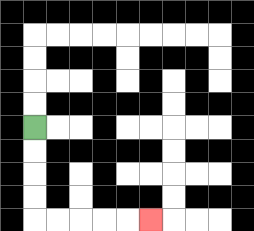{'start': '[1, 5]', 'end': '[6, 9]', 'path_directions': 'D,D,D,D,R,R,R,R,R', 'path_coordinates': '[[1, 5], [1, 6], [1, 7], [1, 8], [1, 9], [2, 9], [3, 9], [4, 9], [5, 9], [6, 9]]'}